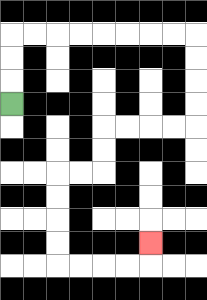{'start': '[0, 4]', 'end': '[6, 10]', 'path_directions': 'U,U,U,R,R,R,R,R,R,R,R,D,D,D,D,L,L,L,L,D,D,L,L,D,D,D,D,R,R,R,R,U', 'path_coordinates': '[[0, 4], [0, 3], [0, 2], [0, 1], [1, 1], [2, 1], [3, 1], [4, 1], [5, 1], [6, 1], [7, 1], [8, 1], [8, 2], [8, 3], [8, 4], [8, 5], [7, 5], [6, 5], [5, 5], [4, 5], [4, 6], [4, 7], [3, 7], [2, 7], [2, 8], [2, 9], [2, 10], [2, 11], [3, 11], [4, 11], [5, 11], [6, 11], [6, 10]]'}